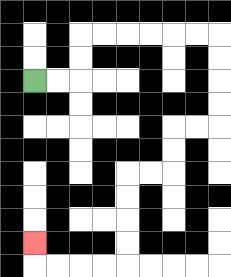{'start': '[1, 3]', 'end': '[1, 10]', 'path_directions': 'R,R,U,U,R,R,R,R,R,R,D,D,D,D,L,L,D,D,L,L,D,D,D,D,L,L,L,L,U', 'path_coordinates': '[[1, 3], [2, 3], [3, 3], [3, 2], [3, 1], [4, 1], [5, 1], [6, 1], [7, 1], [8, 1], [9, 1], [9, 2], [9, 3], [9, 4], [9, 5], [8, 5], [7, 5], [7, 6], [7, 7], [6, 7], [5, 7], [5, 8], [5, 9], [5, 10], [5, 11], [4, 11], [3, 11], [2, 11], [1, 11], [1, 10]]'}